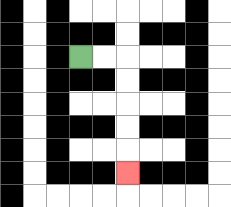{'start': '[3, 2]', 'end': '[5, 7]', 'path_directions': 'R,R,D,D,D,D,D', 'path_coordinates': '[[3, 2], [4, 2], [5, 2], [5, 3], [5, 4], [5, 5], [5, 6], [5, 7]]'}